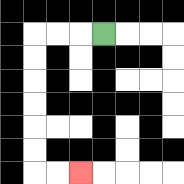{'start': '[4, 1]', 'end': '[3, 7]', 'path_directions': 'L,L,L,D,D,D,D,D,D,R,R', 'path_coordinates': '[[4, 1], [3, 1], [2, 1], [1, 1], [1, 2], [1, 3], [1, 4], [1, 5], [1, 6], [1, 7], [2, 7], [3, 7]]'}